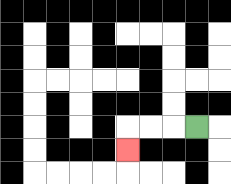{'start': '[8, 5]', 'end': '[5, 6]', 'path_directions': 'L,L,L,D', 'path_coordinates': '[[8, 5], [7, 5], [6, 5], [5, 5], [5, 6]]'}